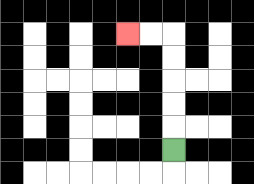{'start': '[7, 6]', 'end': '[5, 1]', 'path_directions': 'U,U,U,U,U,L,L', 'path_coordinates': '[[7, 6], [7, 5], [7, 4], [7, 3], [7, 2], [7, 1], [6, 1], [5, 1]]'}